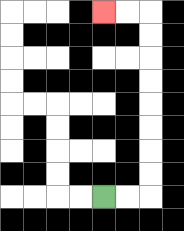{'start': '[4, 8]', 'end': '[4, 0]', 'path_directions': 'R,R,U,U,U,U,U,U,U,U,L,L', 'path_coordinates': '[[4, 8], [5, 8], [6, 8], [6, 7], [6, 6], [6, 5], [6, 4], [6, 3], [6, 2], [6, 1], [6, 0], [5, 0], [4, 0]]'}